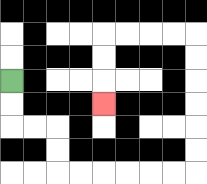{'start': '[0, 3]', 'end': '[4, 4]', 'path_directions': 'D,D,R,R,D,D,R,R,R,R,R,R,U,U,U,U,U,U,L,L,L,L,D,D,D', 'path_coordinates': '[[0, 3], [0, 4], [0, 5], [1, 5], [2, 5], [2, 6], [2, 7], [3, 7], [4, 7], [5, 7], [6, 7], [7, 7], [8, 7], [8, 6], [8, 5], [8, 4], [8, 3], [8, 2], [8, 1], [7, 1], [6, 1], [5, 1], [4, 1], [4, 2], [4, 3], [4, 4]]'}